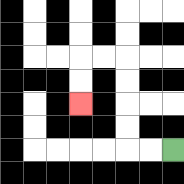{'start': '[7, 6]', 'end': '[3, 4]', 'path_directions': 'L,L,U,U,U,U,L,L,D,D', 'path_coordinates': '[[7, 6], [6, 6], [5, 6], [5, 5], [5, 4], [5, 3], [5, 2], [4, 2], [3, 2], [3, 3], [3, 4]]'}